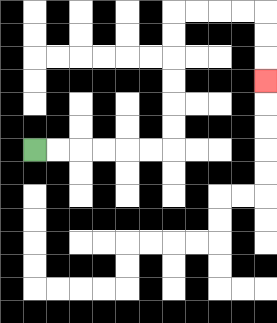{'start': '[1, 6]', 'end': '[11, 3]', 'path_directions': 'R,R,R,R,R,R,U,U,U,U,U,U,R,R,R,R,D,D,D', 'path_coordinates': '[[1, 6], [2, 6], [3, 6], [4, 6], [5, 6], [6, 6], [7, 6], [7, 5], [7, 4], [7, 3], [7, 2], [7, 1], [7, 0], [8, 0], [9, 0], [10, 0], [11, 0], [11, 1], [11, 2], [11, 3]]'}